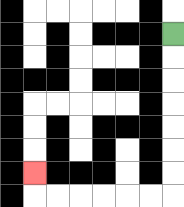{'start': '[7, 1]', 'end': '[1, 7]', 'path_directions': 'D,D,D,D,D,D,D,L,L,L,L,L,L,U', 'path_coordinates': '[[7, 1], [7, 2], [7, 3], [7, 4], [7, 5], [7, 6], [7, 7], [7, 8], [6, 8], [5, 8], [4, 8], [3, 8], [2, 8], [1, 8], [1, 7]]'}